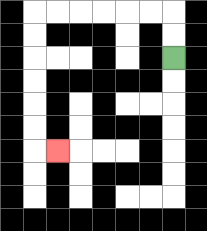{'start': '[7, 2]', 'end': '[2, 6]', 'path_directions': 'U,U,L,L,L,L,L,L,D,D,D,D,D,D,R', 'path_coordinates': '[[7, 2], [7, 1], [7, 0], [6, 0], [5, 0], [4, 0], [3, 0], [2, 0], [1, 0], [1, 1], [1, 2], [1, 3], [1, 4], [1, 5], [1, 6], [2, 6]]'}